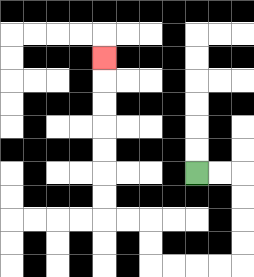{'start': '[8, 7]', 'end': '[4, 2]', 'path_directions': 'R,R,D,D,D,D,L,L,L,L,U,U,L,L,U,U,U,U,U,U,U', 'path_coordinates': '[[8, 7], [9, 7], [10, 7], [10, 8], [10, 9], [10, 10], [10, 11], [9, 11], [8, 11], [7, 11], [6, 11], [6, 10], [6, 9], [5, 9], [4, 9], [4, 8], [4, 7], [4, 6], [4, 5], [4, 4], [4, 3], [4, 2]]'}